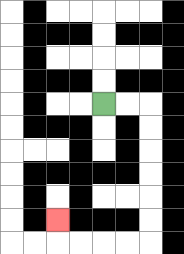{'start': '[4, 4]', 'end': '[2, 9]', 'path_directions': 'R,R,D,D,D,D,D,D,L,L,L,L,U', 'path_coordinates': '[[4, 4], [5, 4], [6, 4], [6, 5], [6, 6], [6, 7], [6, 8], [6, 9], [6, 10], [5, 10], [4, 10], [3, 10], [2, 10], [2, 9]]'}